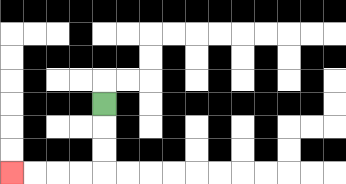{'start': '[4, 4]', 'end': '[0, 7]', 'path_directions': 'D,D,D,L,L,L,L', 'path_coordinates': '[[4, 4], [4, 5], [4, 6], [4, 7], [3, 7], [2, 7], [1, 7], [0, 7]]'}